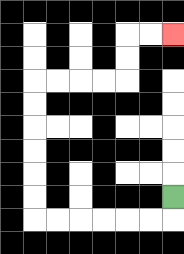{'start': '[7, 8]', 'end': '[7, 1]', 'path_directions': 'D,L,L,L,L,L,L,U,U,U,U,U,U,R,R,R,R,U,U,R,R', 'path_coordinates': '[[7, 8], [7, 9], [6, 9], [5, 9], [4, 9], [3, 9], [2, 9], [1, 9], [1, 8], [1, 7], [1, 6], [1, 5], [1, 4], [1, 3], [2, 3], [3, 3], [4, 3], [5, 3], [5, 2], [5, 1], [6, 1], [7, 1]]'}